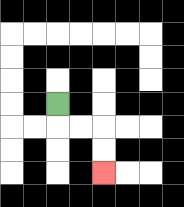{'start': '[2, 4]', 'end': '[4, 7]', 'path_directions': 'D,R,R,D,D', 'path_coordinates': '[[2, 4], [2, 5], [3, 5], [4, 5], [4, 6], [4, 7]]'}